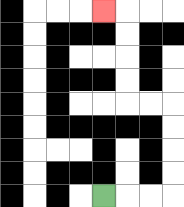{'start': '[4, 8]', 'end': '[4, 0]', 'path_directions': 'R,R,R,U,U,U,U,L,L,U,U,U,U,L', 'path_coordinates': '[[4, 8], [5, 8], [6, 8], [7, 8], [7, 7], [7, 6], [7, 5], [7, 4], [6, 4], [5, 4], [5, 3], [5, 2], [5, 1], [5, 0], [4, 0]]'}